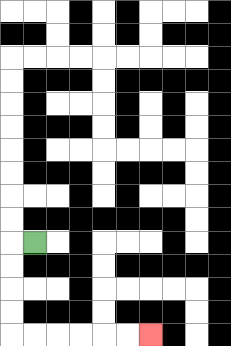{'start': '[1, 10]', 'end': '[6, 14]', 'path_directions': 'L,D,D,D,D,R,R,R,R,R,R', 'path_coordinates': '[[1, 10], [0, 10], [0, 11], [0, 12], [0, 13], [0, 14], [1, 14], [2, 14], [3, 14], [4, 14], [5, 14], [6, 14]]'}